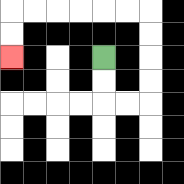{'start': '[4, 2]', 'end': '[0, 2]', 'path_directions': 'D,D,R,R,U,U,U,U,L,L,L,L,L,L,D,D', 'path_coordinates': '[[4, 2], [4, 3], [4, 4], [5, 4], [6, 4], [6, 3], [6, 2], [6, 1], [6, 0], [5, 0], [4, 0], [3, 0], [2, 0], [1, 0], [0, 0], [0, 1], [0, 2]]'}